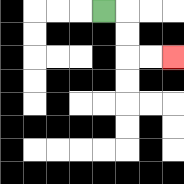{'start': '[4, 0]', 'end': '[7, 2]', 'path_directions': 'R,D,D,R,R', 'path_coordinates': '[[4, 0], [5, 0], [5, 1], [5, 2], [6, 2], [7, 2]]'}